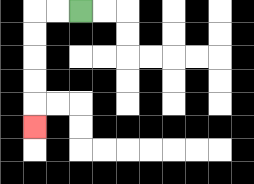{'start': '[3, 0]', 'end': '[1, 5]', 'path_directions': 'L,L,D,D,D,D,D', 'path_coordinates': '[[3, 0], [2, 0], [1, 0], [1, 1], [1, 2], [1, 3], [1, 4], [1, 5]]'}